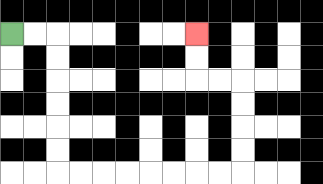{'start': '[0, 1]', 'end': '[8, 1]', 'path_directions': 'R,R,D,D,D,D,D,D,R,R,R,R,R,R,R,R,U,U,U,U,L,L,U,U', 'path_coordinates': '[[0, 1], [1, 1], [2, 1], [2, 2], [2, 3], [2, 4], [2, 5], [2, 6], [2, 7], [3, 7], [4, 7], [5, 7], [6, 7], [7, 7], [8, 7], [9, 7], [10, 7], [10, 6], [10, 5], [10, 4], [10, 3], [9, 3], [8, 3], [8, 2], [8, 1]]'}